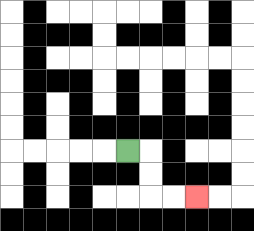{'start': '[5, 6]', 'end': '[8, 8]', 'path_directions': 'R,D,D,R,R', 'path_coordinates': '[[5, 6], [6, 6], [6, 7], [6, 8], [7, 8], [8, 8]]'}